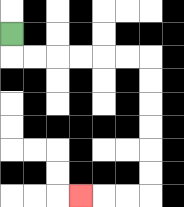{'start': '[0, 1]', 'end': '[3, 8]', 'path_directions': 'D,R,R,R,R,R,R,D,D,D,D,D,D,L,L,L', 'path_coordinates': '[[0, 1], [0, 2], [1, 2], [2, 2], [3, 2], [4, 2], [5, 2], [6, 2], [6, 3], [6, 4], [6, 5], [6, 6], [6, 7], [6, 8], [5, 8], [4, 8], [3, 8]]'}